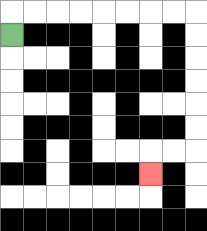{'start': '[0, 1]', 'end': '[6, 7]', 'path_directions': 'U,R,R,R,R,R,R,R,R,D,D,D,D,D,D,L,L,D', 'path_coordinates': '[[0, 1], [0, 0], [1, 0], [2, 0], [3, 0], [4, 0], [5, 0], [6, 0], [7, 0], [8, 0], [8, 1], [8, 2], [8, 3], [8, 4], [8, 5], [8, 6], [7, 6], [6, 6], [6, 7]]'}